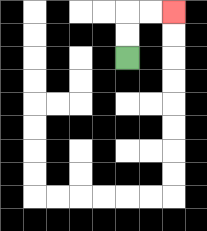{'start': '[5, 2]', 'end': '[7, 0]', 'path_directions': 'U,U,R,R', 'path_coordinates': '[[5, 2], [5, 1], [5, 0], [6, 0], [7, 0]]'}